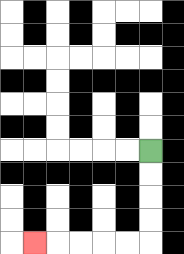{'start': '[6, 6]', 'end': '[1, 10]', 'path_directions': 'D,D,D,D,L,L,L,L,L', 'path_coordinates': '[[6, 6], [6, 7], [6, 8], [6, 9], [6, 10], [5, 10], [4, 10], [3, 10], [2, 10], [1, 10]]'}